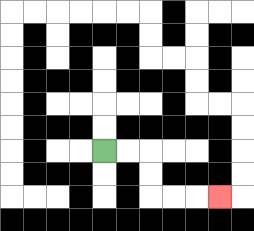{'start': '[4, 6]', 'end': '[9, 8]', 'path_directions': 'R,R,D,D,R,R,R', 'path_coordinates': '[[4, 6], [5, 6], [6, 6], [6, 7], [6, 8], [7, 8], [8, 8], [9, 8]]'}